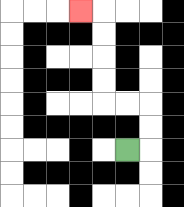{'start': '[5, 6]', 'end': '[3, 0]', 'path_directions': 'R,U,U,L,L,U,U,U,U,L', 'path_coordinates': '[[5, 6], [6, 6], [6, 5], [6, 4], [5, 4], [4, 4], [4, 3], [4, 2], [4, 1], [4, 0], [3, 0]]'}